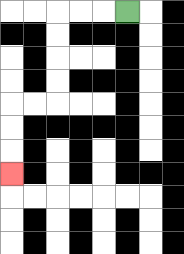{'start': '[5, 0]', 'end': '[0, 7]', 'path_directions': 'L,L,L,D,D,D,D,L,L,D,D,D', 'path_coordinates': '[[5, 0], [4, 0], [3, 0], [2, 0], [2, 1], [2, 2], [2, 3], [2, 4], [1, 4], [0, 4], [0, 5], [0, 6], [0, 7]]'}